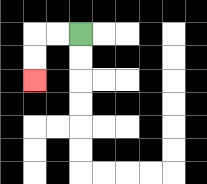{'start': '[3, 1]', 'end': '[1, 3]', 'path_directions': 'L,L,D,D', 'path_coordinates': '[[3, 1], [2, 1], [1, 1], [1, 2], [1, 3]]'}